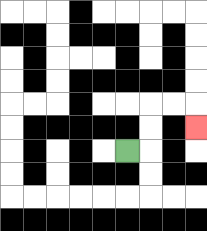{'start': '[5, 6]', 'end': '[8, 5]', 'path_directions': 'R,U,U,R,R,D', 'path_coordinates': '[[5, 6], [6, 6], [6, 5], [6, 4], [7, 4], [8, 4], [8, 5]]'}